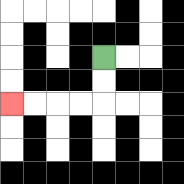{'start': '[4, 2]', 'end': '[0, 4]', 'path_directions': 'D,D,L,L,L,L', 'path_coordinates': '[[4, 2], [4, 3], [4, 4], [3, 4], [2, 4], [1, 4], [0, 4]]'}